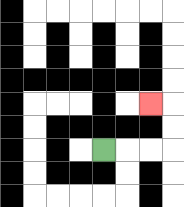{'start': '[4, 6]', 'end': '[6, 4]', 'path_directions': 'R,R,R,U,U,L', 'path_coordinates': '[[4, 6], [5, 6], [6, 6], [7, 6], [7, 5], [7, 4], [6, 4]]'}